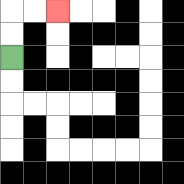{'start': '[0, 2]', 'end': '[2, 0]', 'path_directions': 'U,U,R,R', 'path_coordinates': '[[0, 2], [0, 1], [0, 0], [1, 0], [2, 0]]'}